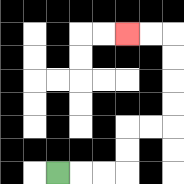{'start': '[2, 7]', 'end': '[5, 1]', 'path_directions': 'R,R,R,U,U,R,R,U,U,U,U,L,L', 'path_coordinates': '[[2, 7], [3, 7], [4, 7], [5, 7], [5, 6], [5, 5], [6, 5], [7, 5], [7, 4], [7, 3], [7, 2], [7, 1], [6, 1], [5, 1]]'}